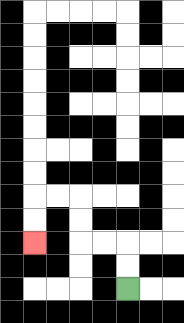{'start': '[5, 12]', 'end': '[1, 10]', 'path_directions': 'U,U,L,L,U,U,L,L,D,D', 'path_coordinates': '[[5, 12], [5, 11], [5, 10], [4, 10], [3, 10], [3, 9], [3, 8], [2, 8], [1, 8], [1, 9], [1, 10]]'}